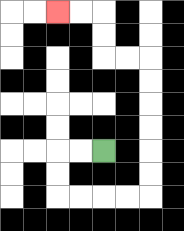{'start': '[4, 6]', 'end': '[2, 0]', 'path_directions': 'L,L,D,D,R,R,R,R,U,U,U,U,U,U,L,L,U,U,L,L', 'path_coordinates': '[[4, 6], [3, 6], [2, 6], [2, 7], [2, 8], [3, 8], [4, 8], [5, 8], [6, 8], [6, 7], [6, 6], [6, 5], [6, 4], [6, 3], [6, 2], [5, 2], [4, 2], [4, 1], [4, 0], [3, 0], [2, 0]]'}